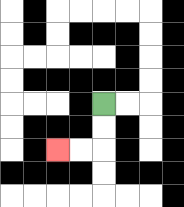{'start': '[4, 4]', 'end': '[2, 6]', 'path_directions': 'D,D,L,L', 'path_coordinates': '[[4, 4], [4, 5], [4, 6], [3, 6], [2, 6]]'}